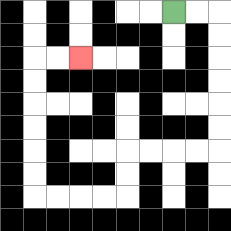{'start': '[7, 0]', 'end': '[3, 2]', 'path_directions': 'R,R,D,D,D,D,D,D,L,L,L,L,D,D,L,L,L,L,U,U,U,U,U,U,R,R', 'path_coordinates': '[[7, 0], [8, 0], [9, 0], [9, 1], [9, 2], [9, 3], [9, 4], [9, 5], [9, 6], [8, 6], [7, 6], [6, 6], [5, 6], [5, 7], [5, 8], [4, 8], [3, 8], [2, 8], [1, 8], [1, 7], [1, 6], [1, 5], [1, 4], [1, 3], [1, 2], [2, 2], [3, 2]]'}